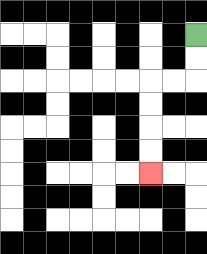{'start': '[8, 1]', 'end': '[6, 7]', 'path_directions': 'D,D,L,L,D,D,D,D', 'path_coordinates': '[[8, 1], [8, 2], [8, 3], [7, 3], [6, 3], [6, 4], [6, 5], [6, 6], [6, 7]]'}